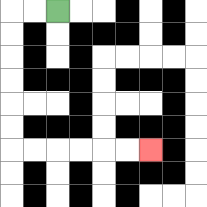{'start': '[2, 0]', 'end': '[6, 6]', 'path_directions': 'L,L,D,D,D,D,D,D,R,R,R,R,R,R', 'path_coordinates': '[[2, 0], [1, 0], [0, 0], [0, 1], [0, 2], [0, 3], [0, 4], [0, 5], [0, 6], [1, 6], [2, 6], [3, 6], [4, 6], [5, 6], [6, 6]]'}